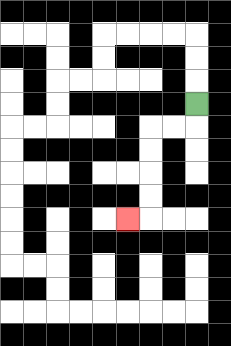{'start': '[8, 4]', 'end': '[5, 9]', 'path_directions': 'D,L,L,D,D,D,D,L', 'path_coordinates': '[[8, 4], [8, 5], [7, 5], [6, 5], [6, 6], [6, 7], [6, 8], [6, 9], [5, 9]]'}